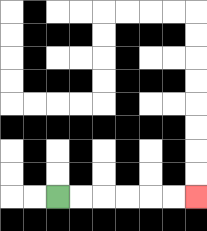{'start': '[2, 8]', 'end': '[8, 8]', 'path_directions': 'R,R,R,R,R,R', 'path_coordinates': '[[2, 8], [3, 8], [4, 8], [5, 8], [6, 8], [7, 8], [8, 8]]'}